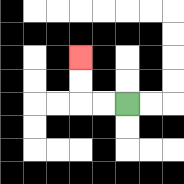{'start': '[5, 4]', 'end': '[3, 2]', 'path_directions': 'L,L,U,U', 'path_coordinates': '[[5, 4], [4, 4], [3, 4], [3, 3], [3, 2]]'}